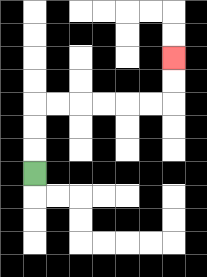{'start': '[1, 7]', 'end': '[7, 2]', 'path_directions': 'U,U,U,R,R,R,R,R,R,U,U', 'path_coordinates': '[[1, 7], [1, 6], [1, 5], [1, 4], [2, 4], [3, 4], [4, 4], [5, 4], [6, 4], [7, 4], [7, 3], [7, 2]]'}